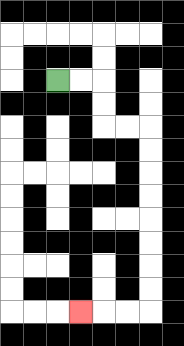{'start': '[2, 3]', 'end': '[3, 13]', 'path_directions': 'R,R,D,D,R,R,D,D,D,D,D,D,D,D,L,L,L', 'path_coordinates': '[[2, 3], [3, 3], [4, 3], [4, 4], [4, 5], [5, 5], [6, 5], [6, 6], [6, 7], [6, 8], [6, 9], [6, 10], [6, 11], [6, 12], [6, 13], [5, 13], [4, 13], [3, 13]]'}